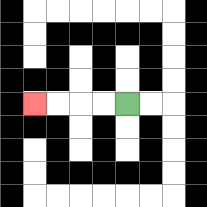{'start': '[5, 4]', 'end': '[1, 4]', 'path_directions': 'L,L,L,L', 'path_coordinates': '[[5, 4], [4, 4], [3, 4], [2, 4], [1, 4]]'}